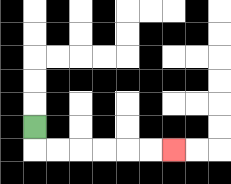{'start': '[1, 5]', 'end': '[7, 6]', 'path_directions': 'D,R,R,R,R,R,R', 'path_coordinates': '[[1, 5], [1, 6], [2, 6], [3, 6], [4, 6], [5, 6], [6, 6], [7, 6]]'}